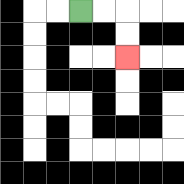{'start': '[3, 0]', 'end': '[5, 2]', 'path_directions': 'R,R,D,D', 'path_coordinates': '[[3, 0], [4, 0], [5, 0], [5, 1], [5, 2]]'}